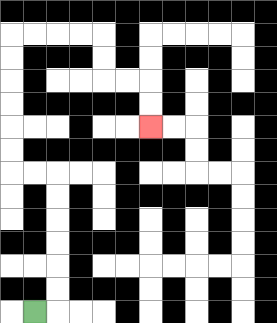{'start': '[1, 13]', 'end': '[6, 5]', 'path_directions': 'R,U,U,U,U,U,U,L,L,U,U,U,U,U,U,R,R,R,R,D,D,R,R,D,D', 'path_coordinates': '[[1, 13], [2, 13], [2, 12], [2, 11], [2, 10], [2, 9], [2, 8], [2, 7], [1, 7], [0, 7], [0, 6], [0, 5], [0, 4], [0, 3], [0, 2], [0, 1], [1, 1], [2, 1], [3, 1], [4, 1], [4, 2], [4, 3], [5, 3], [6, 3], [6, 4], [6, 5]]'}